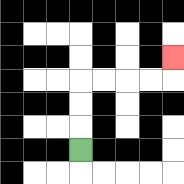{'start': '[3, 6]', 'end': '[7, 2]', 'path_directions': 'U,U,U,R,R,R,R,U', 'path_coordinates': '[[3, 6], [3, 5], [3, 4], [3, 3], [4, 3], [5, 3], [6, 3], [7, 3], [7, 2]]'}